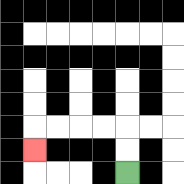{'start': '[5, 7]', 'end': '[1, 6]', 'path_directions': 'U,U,L,L,L,L,D', 'path_coordinates': '[[5, 7], [5, 6], [5, 5], [4, 5], [3, 5], [2, 5], [1, 5], [1, 6]]'}